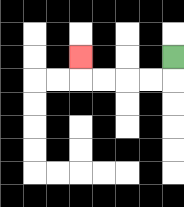{'start': '[7, 2]', 'end': '[3, 2]', 'path_directions': 'D,L,L,L,L,U', 'path_coordinates': '[[7, 2], [7, 3], [6, 3], [5, 3], [4, 3], [3, 3], [3, 2]]'}